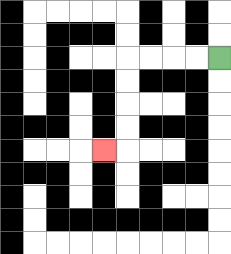{'start': '[9, 2]', 'end': '[4, 6]', 'path_directions': 'L,L,L,L,D,D,D,D,L', 'path_coordinates': '[[9, 2], [8, 2], [7, 2], [6, 2], [5, 2], [5, 3], [5, 4], [5, 5], [5, 6], [4, 6]]'}